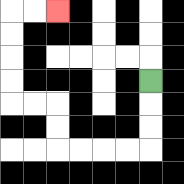{'start': '[6, 3]', 'end': '[2, 0]', 'path_directions': 'D,D,D,L,L,L,L,U,U,L,L,U,U,U,U,R,R', 'path_coordinates': '[[6, 3], [6, 4], [6, 5], [6, 6], [5, 6], [4, 6], [3, 6], [2, 6], [2, 5], [2, 4], [1, 4], [0, 4], [0, 3], [0, 2], [0, 1], [0, 0], [1, 0], [2, 0]]'}